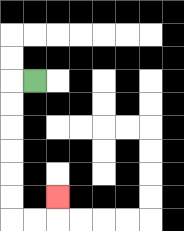{'start': '[1, 3]', 'end': '[2, 8]', 'path_directions': 'L,D,D,D,D,D,D,R,R,U', 'path_coordinates': '[[1, 3], [0, 3], [0, 4], [0, 5], [0, 6], [0, 7], [0, 8], [0, 9], [1, 9], [2, 9], [2, 8]]'}